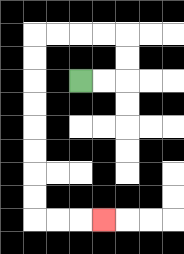{'start': '[3, 3]', 'end': '[4, 9]', 'path_directions': 'R,R,U,U,L,L,L,L,D,D,D,D,D,D,D,D,R,R,R', 'path_coordinates': '[[3, 3], [4, 3], [5, 3], [5, 2], [5, 1], [4, 1], [3, 1], [2, 1], [1, 1], [1, 2], [1, 3], [1, 4], [1, 5], [1, 6], [1, 7], [1, 8], [1, 9], [2, 9], [3, 9], [4, 9]]'}